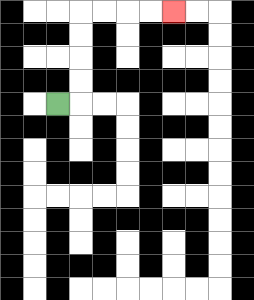{'start': '[2, 4]', 'end': '[7, 0]', 'path_directions': 'R,U,U,U,U,R,R,R,R', 'path_coordinates': '[[2, 4], [3, 4], [3, 3], [3, 2], [3, 1], [3, 0], [4, 0], [5, 0], [6, 0], [7, 0]]'}